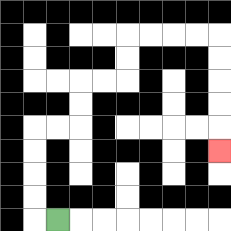{'start': '[2, 9]', 'end': '[9, 6]', 'path_directions': 'L,U,U,U,U,R,R,U,U,R,R,U,U,R,R,R,R,D,D,D,D,D', 'path_coordinates': '[[2, 9], [1, 9], [1, 8], [1, 7], [1, 6], [1, 5], [2, 5], [3, 5], [3, 4], [3, 3], [4, 3], [5, 3], [5, 2], [5, 1], [6, 1], [7, 1], [8, 1], [9, 1], [9, 2], [9, 3], [9, 4], [9, 5], [9, 6]]'}